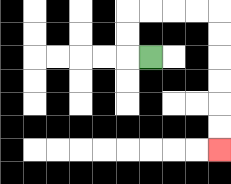{'start': '[6, 2]', 'end': '[9, 6]', 'path_directions': 'L,U,U,R,R,R,R,D,D,D,D,D,D', 'path_coordinates': '[[6, 2], [5, 2], [5, 1], [5, 0], [6, 0], [7, 0], [8, 0], [9, 0], [9, 1], [9, 2], [9, 3], [9, 4], [9, 5], [9, 6]]'}